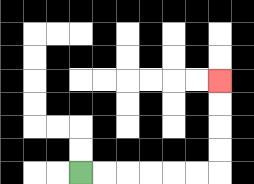{'start': '[3, 7]', 'end': '[9, 3]', 'path_directions': 'R,R,R,R,R,R,U,U,U,U', 'path_coordinates': '[[3, 7], [4, 7], [5, 7], [6, 7], [7, 7], [8, 7], [9, 7], [9, 6], [9, 5], [9, 4], [9, 3]]'}